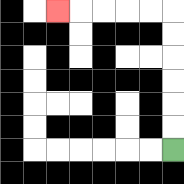{'start': '[7, 6]', 'end': '[2, 0]', 'path_directions': 'U,U,U,U,U,U,L,L,L,L,L', 'path_coordinates': '[[7, 6], [7, 5], [7, 4], [7, 3], [7, 2], [7, 1], [7, 0], [6, 0], [5, 0], [4, 0], [3, 0], [2, 0]]'}